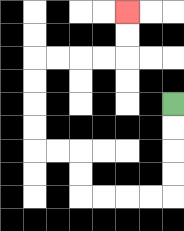{'start': '[7, 4]', 'end': '[5, 0]', 'path_directions': 'D,D,D,D,L,L,L,L,U,U,L,L,U,U,U,U,R,R,R,R,U,U', 'path_coordinates': '[[7, 4], [7, 5], [7, 6], [7, 7], [7, 8], [6, 8], [5, 8], [4, 8], [3, 8], [3, 7], [3, 6], [2, 6], [1, 6], [1, 5], [1, 4], [1, 3], [1, 2], [2, 2], [3, 2], [4, 2], [5, 2], [5, 1], [5, 0]]'}